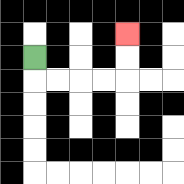{'start': '[1, 2]', 'end': '[5, 1]', 'path_directions': 'D,R,R,R,R,U,U', 'path_coordinates': '[[1, 2], [1, 3], [2, 3], [3, 3], [4, 3], [5, 3], [5, 2], [5, 1]]'}